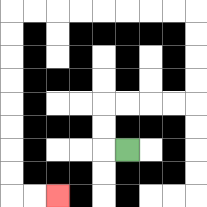{'start': '[5, 6]', 'end': '[2, 8]', 'path_directions': 'L,U,U,R,R,R,R,U,U,U,U,L,L,L,L,L,L,L,L,D,D,D,D,D,D,D,D,R,R', 'path_coordinates': '[[5, 6], [4, 6], [4, 5], [4, 4], [5, 4], [6, 4], [7, 4], [8, 4], [8, 3], [8, 2], [8, 1], [8, 0], [7, 0], [6, 0], [5, 0], [4, 0], [3, 0], [2, 0], [1, 0], [0, 0], [0, 1], [0, 2], [0, 3], [0, 4], [0, 5], [0, 6], [0, 7], [0, 8], [1, 8], [2, 8]]'}